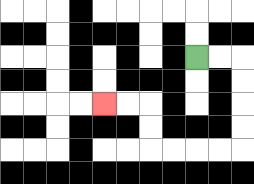{'start': '[8, 2]', 'end': '[4, 4]', 'path_directions': 'R,R,D,D,D,D,L,L,L,L,U,U,L,L', 'path_coordinates': '[[8, 2], [9, 2], [10, 2], [10, 3], [10, 4], [10, 5], [10, 6], [9, 6], [8, 6], [7, 6], [6, 6], [6, 5], [6, 4], [5, 4], [4, 4]]'}